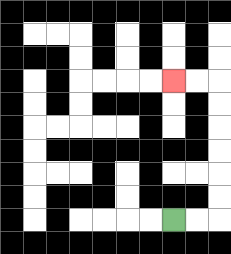{'start': '[7, 9]', 'end': '[7, 3]', 'path_directions': 'R,R,U,U,U,U,U,U,L,L', 'path_coordinates': '[[7, 9], [8, 9], [9, 9], [9, 8], [9, 7], [9, 6], [9, 5], [9, 4], [9, 3], [8, 3], [7, 3]]'}